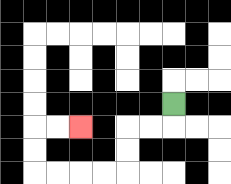{'start': '[7, 4]', 'end': '[3, 5]', 'path_directions': 'D,L,L,D,D,L,L,L,L,U,U,R,R', 'path_coordinates': '[[7, 4], [7, 5], [6, 5], [5, 5], [5, 6], [5, 7], [4, 7], [3, 7], [2, 7], [1, 7], [1, 6], [1, 5], [2, 5], [3, 5]]'}